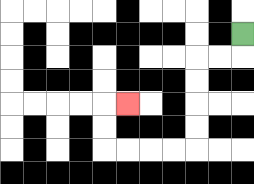{'start': '[10, 1]', 'end': '[5, 4]', 'path_directions': 'D,L,L,D,D,D,D,L,L,L,L,U,U,R', 'path_coordinates': '[[10, 1], [10, 2], [9, 2], [8, 2], [8, 3], [8, 4], [8, 5], [8, 6], [7, 6], [6, 6], [5, 6], [4, 6], [4, 5], [4, 4], [5, 4]]'}